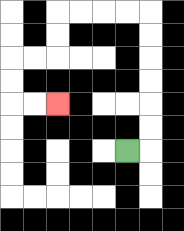{'start': '[5, 6]', 'end': '[2, 4]', 'path_directions': 'R,U,U,U,U,U,U,L,L,L,L,D,D,L,L,D,D,R,R', 'path_coordinates': '[[5, 6], [6, 6], [6, 5], [6, 4], [6, 3], [6, 2], [6, 1], [6, 0], [5, 0], [4, 0], [3, 0], [2, 0], [2, 1], [2, 2], [1, 2], [0, 2], [0, 3], [0, 4], [1, 4], [2, 4]]'}